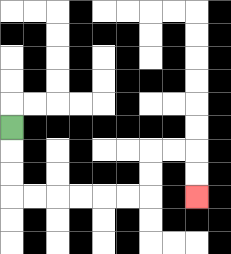{'start': '[0, 5]', 'end': '[8, 8]', 'path_directions': 'D,D,D,R,R,R,R,R,R,U,U,R,R,D,D', 'path_coordinates': '[[0, 5], [0, 6], [0, 7], [0, 8], [1, 8], [2, 8], [3, 8], [4, 8], [5, 8], [6, 8], [6, 7], [6, 6], [7, 6], [8, 6], [8, 7], [8, 8]]'}